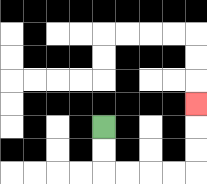{'start': '[4, 5]', 'end': '[8, 4]', 'path_directions': 'D,D,R,R,R,R,U,U,U', 'path_coordinates': '[[4, 5], [4, 6], [4, 7], [5, 7], [6, 7], [7, 7], [8, 7], [8, 6], [8, 5], [8, 4]]'}